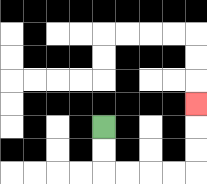{'start': '[4, 5]', 'end': '[8, 4]', 'path_directions': 'D,D,R,R,R,R,U,U,U', 'path_coordinates': '[[4, 5], [4, 6], [4, 7], [5, 7], [6, 7], [7, 7], [8, 7], [8, 6], [8, 5], [8, 4]]'}